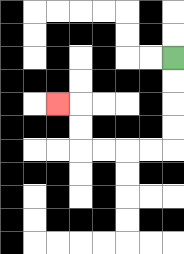{'start': '[7, 2]', 'end': '[2, 4]', 'path_directions': 'D,D,D,D,L,L,L,L,U,U,L', 'path_coordinates': '[[7, 2], [7, 3], [7, 4], [7, 5], [7, 6], [6, 6], [5, 6], [4, 6], [3, 6], [3, 5], [3, 4], [2, 4]]'}